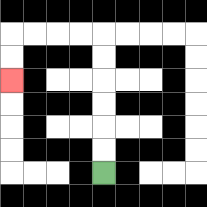{'start': '[4, 7]', 'end': '[0, 3]', 'path_directions': 'U,U,U,U,U,U,L,L,L,L,D,D', 'path_coordinates': '[[4, 7], [4, 6], [4, 5], [4, 4], [4, 3], [4, 2], [4, 1], [3, 1], [2, 1], [1, 1], [0, 1], [0, 2], [0, 3]]'}